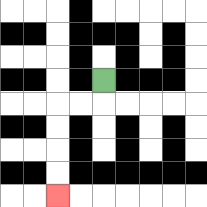{'start': '[4, 3]', 'end': '[2, 8]', 'path_directions': 'D,L,L,D,D,D,D', 'path_coordinates': '[[4, 3], [4, 4], [3, 4], [2, 4], [2, 5], [2, 6], [2, 7], [2, 8]]'}